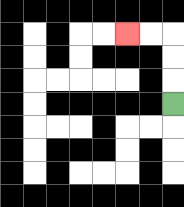{'start': '[7, 4]', 'end': '[5, 1]', 'path_directions': 'U,U,U,L,L', 'path_coordinates': '[[7, 4], [7, 3], [7, 2], [7, 1], [6, 1], [5, 1]]'}